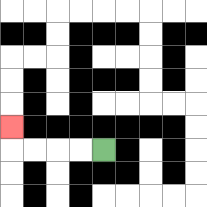{'start': '[4, 6]', 'end': '[0, 5]', 'path_directions': 'L,L,L,L,U', 'path_coordinates': '[[4, 6], [3, 6], [2, 6], [1, 6], [0, 6], [0, 5]]'}